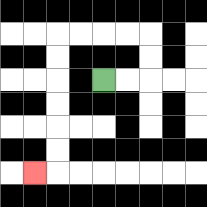{'start': '[4, 3]', 'end': '[1, 7]', 'path_directions': 'R,R,U,U,L,L,L,L,D,D,D,D,D,D,L', 'path_coordinates': '[[4, 3], [5, 3], [6, 3], [6, 2], [6, 1], [5, 1], [4, 1], [3, 1], [2, 1], [2, 2], [2, 3], [2, 4], [2, 5], [2, 6], [2, 7], [1, 7]]'}